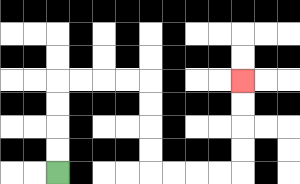{'start': '[2, 7]', 'end': '[10, 3]', 'path_directions': 'U,U,U,U,R,R,R,R,D,D,D,D,R,R,R,R,U,U,U,U', 'path_coordinates': '[[2, 7], [2, 6], [2, 5], [2, 4], [2, 3], [3, 3], [4, 3], [5, 3], [6, 3], [6, 4], [6, 5], [6, 6], [6, 7], [7, 7], [8, 7], [9, 7], [10, 7], [10, 6], [10, 5], [10, 4], [10, 3]]'}